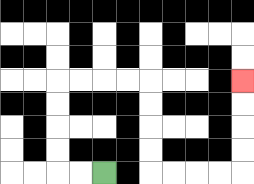{'start': '[4, 7]', 'end': '[10, 3]', 'path_directions': 'L,L,U,U,U,U,R,R,R,R,D,D,D,D,R,R,R,R,U,U,U,U', 'path_coordinates': '[[4, 7], [3, 7], [2, 7], [2, 6], [2, 5], [2, 4], [2, 3], [3, 3], [4, 3], [5, 3], [6, 3], [6, 4], [6, 5], [6, 6], [6, 7], [7, 7], [8, 7], [9, 7], [10, 7], [10, 6], [10, 5], [10, 4], [10, 3]]'}